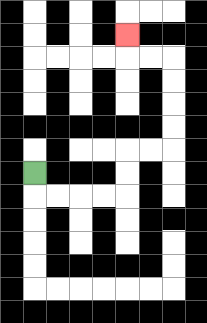{'start': '[1, 7]', 'end': '[5, 1]', 'path_directions': 'D,R,R,R,R,U,U,R,R,U,U,U,U,L,L,U', 'path_coordinates': '[[1, 7], [1, 8], [2, 8], [3, 8], [4, 8], [5, 8], [5, 7], [5, 6], [6, 6], [7, 6], [7, 5], [7, 4], [7, 3], [7, 2], [6, 2], [5, 2], [5, 1]]'}